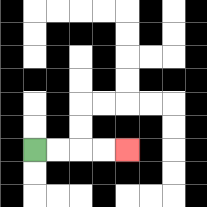{'start': '[1, 6]', 'end': '[5, 6]', 'path_directions': 'R,R,R,R', 'path_coordinates': '[[1, 6], [2, 6], [3, 6], [4, 6], [5, 6]]'}